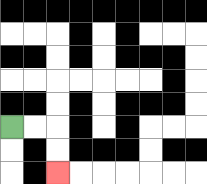{'start': '[0, 5]', 'end': '[2, 7]', 'path_directions': 'R,R,D,D', 'path_coordinates': '[[0, 5], [1, 5], [2, 5], [2, 6], [2, 7]]'}